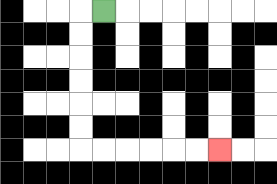{'start': '[4, 0]', 'end': '[9, 6]', 'path_directions': 'L,D,D,D,D,D,D,R,R,R,R,R,R', 'path_coordinates': '[[4, 0], [3, 0], [3, 1], [3, 2], [3, 3], [3, 4], [3, 5], [3, 6], [4, 6], [5, 6], [6, 6], [7, 6], [8, 6], [9, 6]]'}